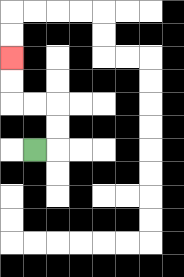{'start': '[1, 6]', 'end': '[0, 2]', 'path_directions': 'R,U,U,L,L,U,U', 'path_coordinates': '[[1, 6], [2, 6], [2, 5], [2, 4], [1, 4], [0, 4], [0, 3], [0, 2]]'}